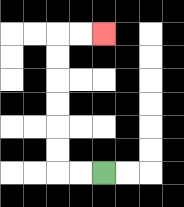{'start': '[4, 7]', 'end': '[4, 1]', 'path_directions': 'L,L,U,U,U,U,U,U,R,R', 'path_coordinates': '[[4, 7], [3, 7], [2, 7], [2, 6], [2, 5], [2, 4], [2, 3], [2, 2], [2, 1], [3, 1], [4, 1]]'}